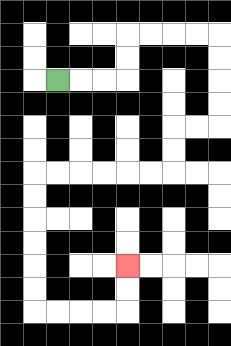{'start': '[2, 3]', 'end': '[5, 11]', 'path_directions': 'R,R,R,U,U,R,R,R,R,D,D,D,D,L,L,D,D,L,L,L,L,L,L,D,D,D,D,D,D,R,R,R,R,U,U', 'path_coordinates': '[[2, 3], [3, 3], [4, 3], [5, 3], [5, 2], [5, 1], [6, 1], [7, 1], [8, 1], [9, 1], [9, 2], [9, 3], [9, 4], [9, 5], [8, 5], [7, 5], [7, 6], [7, 7], [6, 7], [5, 7], [4, 7], [3, 7], [2, 7], [1, 7], [1, 8], [1, 9], [1, 10], [1, 11], [1, 12], [1, 13], [2, 13], [3, 13], [4, 13], [5, 13], [5, 12], [5, 11]]'}